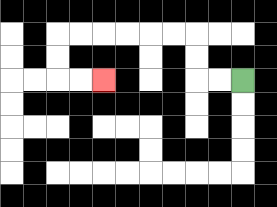{'start': '[10, 3]', 'end': '[4, 3]', 'path_directions': 'L,L,U,U,L,L,L,L,L,L,D,D,R,R', 'path_coordinates': '[[10, 3], [9, 3], [8, 3], [8, 2], [8, 1], [7, 1], [6, 1], [5, 1], [4, 1], [3, 1], [2, 1], [2, 2], [2, 3], [3, 3], [4, 3]]'}